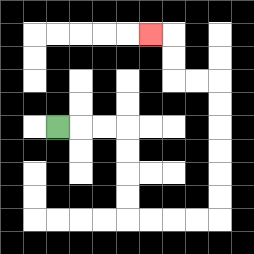{'start': '[2, 5]', 'end': '[6, 1]', 'path_directions': 'R,R,R,D,D,D,D,R,R,R,R,U,U,U,U,U,U,L,L,U,U,L', 'path_coordinates': '[[2, 5], [3, 5], [4, 5], [5, 5], [5, 6], [5, 7], [5, 8], [5, 9], [6, 9], [7, 9], [8, 9], [9, 9], [9, 8], [9, 7], [9, 6], [9, 5], [9, 4], [9, 3], [8, 3], [7, 3], [7, 2], [7, 1], [6, 1]]'}